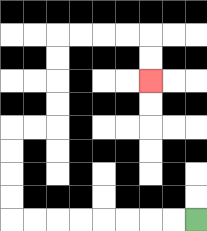{'start': '[8, 9]', 'end': '[6, 3]', 'path_directions': 'L,L,L,L,L,L,L,L,U,U,U,U,R,R,U,U,U,U,R,R,R,R,D,D', 'path_coordinates': '[[8, 9], [7, 9], [6, 9], [5, 9], [4, 9], [3, 9], [2, 9], [1, 9], [0, 9], [0, 8], [0, 7], [0, 6], [0, 5], [1, 5], [2, 5], [2, 4], [2, 3], [2, 2], [2, 1], [3, 1], [4, 1], [5, 1], [6, 1], [6, 2], [6, 3]]'}